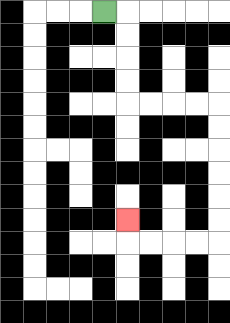{'start': '[4, 0]', 'end': '[5, 9]', 'path_directions': 'R,D,D,D,D,R,R,R,R,D,D,D,D,D,D,L,L,L,L,U', 'path_coordinates': '[[4, 0], [5, 0], [5, 1], [5, 2], [5, 3], [5, 4], [6, 4], [7, 4], [8, 4], [9, 4], [9, 5], [9, 6], [9, 7], [9, 8], [9, 9], [9, 10], [8, 10], [7, 10], [6, 10], [5, 10], [5, 9]]'}